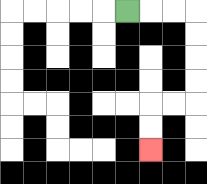{'start': '[5, 0]', 'end': '[6, 6]', 'path_directions': 'R,R,R,D,D,D,D,L,L,D,D', 'path_coordinates': '[[5, 0], [6, 0], [7, 0], [8, 0], [8, 1], [8, 2], [8, 3], [8, 4], [7, 4], [6, 4], [6, 5], [6, 6]]'}